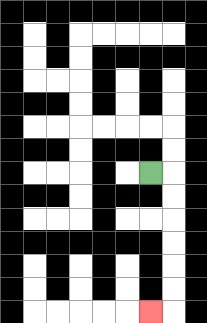{'start': '[6, 7]', 'end': '[6, 13]', 'path_directions': 'R,D,D,D,D,D,D,L', 'path_coordinates': '[[6, 7], [7, 7], [7, 8], [7, 9], [7, 10], [7, 11], [7, 12], [7, 13], [6, 13]]'}